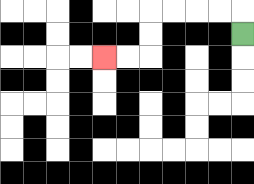{'start': '[10, 1]', 'end': '[4, 2]', 'path_directions': 'U,L,L,L,L,D,D,L,L', 'path_coordinates': '[[10, 1], [10, 0], [9, 0], [8, 0], [7, 0], [6, 0], [6, 1], [6, 2], [5, 2], [4, 2]]'}